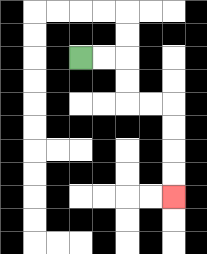{'start': '[3, 2]', 'end': '[7, 8]', 'path_directions': 'R,R,D,D,R,R,D,D,D,D', 'path_coordinates': '[[3, 2], [4, 2], [5, 2], [5, 3], [5, 4], [6, 4], [7, 4], [7, 5], [7, 6], [7, 7], [7, 8]]'}